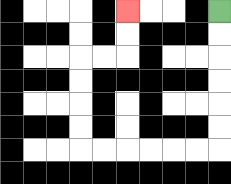{'start': '[9, 0]', 'end': '[5, 0]', 'path_directions': 'D,D,D,D,D,D,L,L,L,L,L,L,U,U,U,U,R,R,U,U', 'path_coordinates': '[[9, 0], [9, 1], [9, 2], [9, 3], [9, 4], [9, 5], [9, 6], [8, 6], [7, 6], [6, 6], [5, 6], [4, 6], [3, 6], [3, 5], [3, 4], [3, 3], [3, 2], [4, 2], [5, 2], [5, 1], [5, 0]]'}